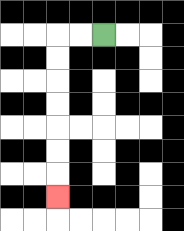{'start': '[4, 1]', 'end': '[2, 8]', 'path_directions': 'L,L,D,D,D,D,D,D,D', 'path_coordinates': '[[4, 1], [3, 1], [2, 1], [2, 2], [2, 3], [2, 4], [2, 5], [2, 6], [2, 7], [2, 8]]'}